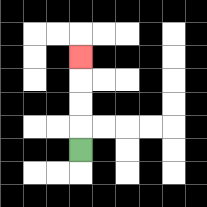{'start': '[3, 6]', 'end': '[3, 2]', 'path_directions': 'U,U,U,U', 'path_coordinates': '[[3, 6], [3, 5], [3, 4], [3, 3], [3, 2]]'}